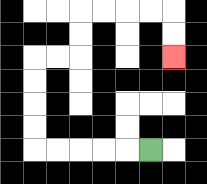{'start': '[6, 6]', 'end': '[7, 2]', 'path_directions': 'L,L,L,L,L,U,U,U,U,R,R,U,U,R,R,R,R,D,D', 'path_coordinates': '[[6, 6], [5, 6], [4, 6], [3, 6], [2, 6], [1, 6], [1, 5], [1, 4], [1, 3], [1, 2], [2, 2], [3, 2], [3, 1], [3, 0], [4, 0], [5, 0], [6, 0], [7, 0], [7, 1], [7, 2]]'}